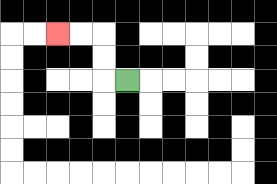{'start': '[5, 3]', 'end': '[2, 1]', 'path_directions': 'L,U,U,L,L', 'path_coordinates': '[[5, 3], [4, 3], [4, 2], [4, 1], [3, 1], [2, 1]]'}